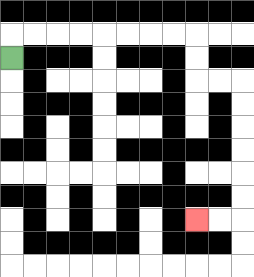{'start': '[0, 2]', 'end': '[8, 9]', 'path_directions': 'U,R,R,R,R,R,R,R,R,D,D,R,R,D,D,D,D,D,D,L,L', 'path_coordinates': '[[0, 2], [0, 1], [1, 1], [2, 1], [3, 1], [4, 1], [5, 1], [6, 1], [7, 1], [8, 1], [8, 2], [8, 3], [9, 3], [10, 3], [10, 4], [10, 5], [10, 6], [10, 7], [10, 8], [10, 9], [9, 9], [8, 9]]'}